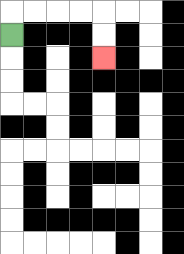{'start': '[0, 1]', 'end': '[4, 2]', 'path_directions': 'U,R,R,R,R,D,D', 'path_coordinates': '[[0, 1], [0, 0], [1, 0], [2, 0], [3, 0], [4, 0], [4, 1], [4, 2]]'}